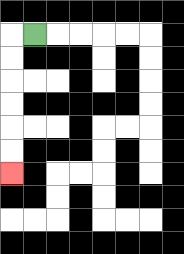{'start': '[1, 1]', 'end': '[0, 7]', 'path_directions': 'L,D,D,D,D,D,D', 'path_coordinates': '[[1, 1], [0, 1], [0, 2], [0, 3], [0, 4], [0, 5], [0, 6], [0, 7]]'}